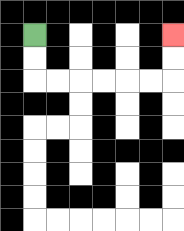{'start': '[1, 1]', 'end': '[7, 1]', 'path_directions': 'D,D,R,R,R,R,R,R,U,U', 'path_coordinates': '[[1, 1], [1, 2], [1, 3], [2, 3], [3, 3], [4, 3], [5, 3], [6, 3], [7, 3], [7, 2], [7, 1]]'}